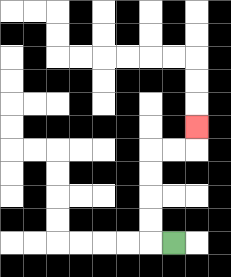{'start': '[7, 10]', 'end': '[8, 5]', 'path_directions': 'L,U,U,U,U,R,R,U', 'path_coordinates': '[[7, 10], [6, 10], [6, 9], [6, 8], [6, 7], [6, 6], [7, 6], [8, 6], [8, 5]]'}